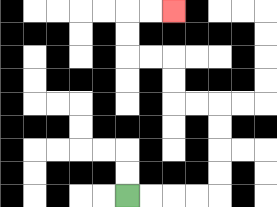{'start': '[5, 8]', 'end': '[7, 0]', 'path_directions': 'R,R,R,R,U,U,U,U,L,L,U,U,L,L,U,U,R,R', 'path_coordinates': '[[5, 8], [6, 8], [7, 8], [8, 8], [9, 8], [9, 7], [9, 6], [9, 5], [9, 4], [8, 4], [7, 4], [7, 3], [7, 2], [6, 2], [5, 2], [5, 1], [5, 0], [6, 0], [7, 0]]'}